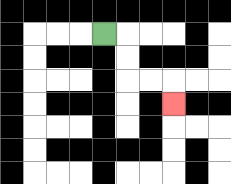{'start': '[4, 1]', 'end': '[7, 4]', 'path_directions': 'R,D,D,R,R,D', 'path_coordinates': '[[4, 1], [5, 1], [5, 2], [5, 3], [6, 3], [7, 3], [7, 4]]'}